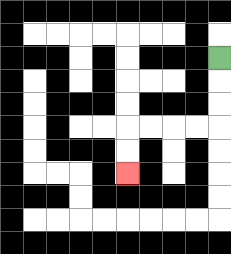{'start': '[9, 2]', 'end': '[5, 7]', 'path_directions': 'D,D,D,L,L,L,L,D,D', 'path_coordinates': '[[9, 2], [9, 3], [9, 4], [9, 5], [8, 5], [7, 5], [6, 5], [5, 5], [5, 6], [5, 7]]'}